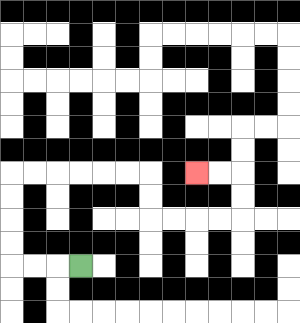{'start': '[3, 11]', 'end': '[8, 7]', 'path_directions': 'L,L,L,U,U,U,U,R,R,R,R,R,R,D,D,R,R,R,R,U,U,L,L', 'path_coordinates': '[[3, 11], [2, 11], [1, 11], [0, 11], [0, 10], [0, 9], [0, 8], [0, 7], [1, 7], [2, 7], [3, 7], [4, 7], [5, 7], [6, 7], [6, 8], [6, 9], [7, 9], [8, 9], [9, 9], [10, 9], [10, 8], [10, 7], [9, 7], [8, 7]]'}